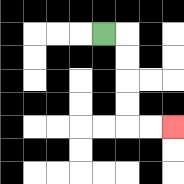{'start': '[4, 1]', 'end': '[7, 5]', 'path_directions': 'R,D,D,D,D,R,R', 'path_coordinates': '[[4, 1], [5, 1], [5, 2], [5, 3], [5, 4], [5, 5], [6, 5], [7, 5]]'}